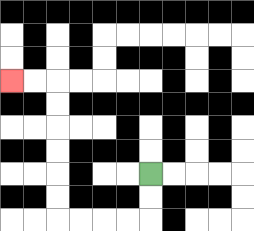{'start': '[6, 7]', 'end': '[0, 3]', 'path_directions': 'D,D,L,L,L,L,U,U,U,U,U,U,L,L', 'path_coordinates': '[[6, 7], [6, 8], [6, 9], [5, 9], [4, 9], [3, 9], [2, 9], [2, 8], [2, 7], [2, 6], [2, 5], [2, 4], [2, 3], [1, 3], [0, 3]]'}